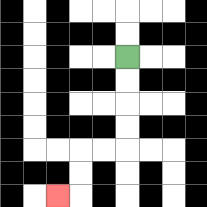{'start': '[5, 2]', 'end': '[2, 8]', 'path_directions': 'D,D,D,D,L,L,D,D,L', 'path_coordinates': '[[5, 2], [5, 3], [5, 4], [5, 5], [5, 6], [4, 6], [3, 6], [3, 7], [3, 8], [2, 8]]'}